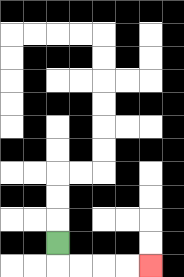{'start': '[2, 10]', 'end': '[6, 11]', 'path_directions': 'D,R,R,R,R', 'path_coordinates': '[[2, 10], [2, 11], [3, 11], [4, 11], [5, 11], [6, 11]]'}